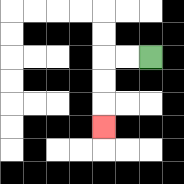{'start': '[6, 2]', 'end': '[4, 5]', 'path_directions': 'L,L,D,D,D', 'path_coordinates': '[[6, 2], [5, 2], [4, 2], [4, 3], [4, 4], [4, 5]]'}